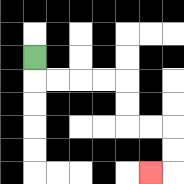{'start': '[1, 2]', 'end': '[6, 7]', 'path_directions': 'D,R,R,R,R,D,D,R,R,D,D,L', 'path_coordinates': '[[1, 2], [1, 3], [2, 3], [3, 3], [4, 3], [5, 3], [5, 4], [5, 5], [6, 5], [7, 5], [7, 6], [7, 7], [6, 7]]'}